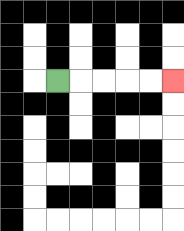{'start': '[2, 3]', 'end': '[7, 3]', 'path_directions': 'R,R,R,R,R', 'path_coordinates': '[[2, 3], [3, 3], [4, 3], [5, 3], [6, 3], [7, 3]]'}